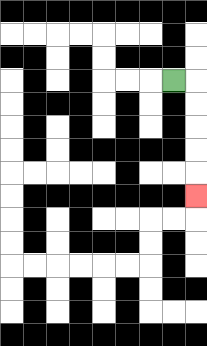{'start': '[7, 3]', 'end': '[8, 8]', 'path_directions': 'R,D,D,D,D,D', 'path_coordinates': '[[7, 3], [8, 3], [8, 4], [8, 5], [8, 6], [8, 7], [8, 8]]'}